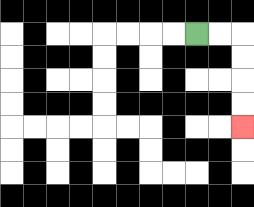{'start': '[8, 1]', 'end': '[10, 5]', 'path_directions': 'R,R,D,D,D,D', 'path_coordinates': '[[8, 1], [9, 1], [10, 1], [10, 2], [10, 3], [10, 4], [10, 5]]'}